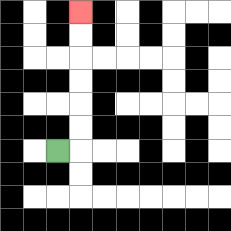{'start': '[2, 6]', 'end': '[3, 0]', 'path_directions': 'R,U,U,U,U,U,U', 'path_coordinates': '[[2, 6], [3, 6], [3, 5], [3, 4], [3, 3], [3, 2], [3, 1], [3, 0]]'}